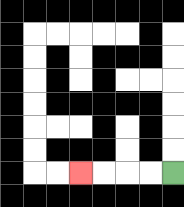{'start': '[7, 7]', 'end': '[3, 7]', 'path_directions': 'L,L,L,L', 'path_coordinates': '[[7, 7], [6, 7], [5, 7], [4, 7], [3, 7]]'}